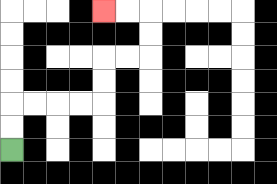{'start': '[0, 6]', 'end': '[4, 0]', 'path_directions': 'U,U,R,R,R,R,U,U,R,R,U,U,L,L', 'path_coordinates': '[[0, 6], [0, 5], [0, 4], [1, 4], [2, 4], [3, 4], [4, 4], [4, 3], [4, 2], [5, 2], [6, 2], [6, 1], [6, 0], [5, 0], [4, 0]]'}